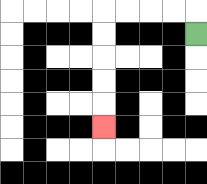{'start': '[8, 1]', 'end': '[4, 5]', 'path_directions': 'U,L,L,L,L,D,D,D,D,D', 'path_coordinates': '[[8, 1], [8, 0], [7, 0], [6, 0], [5, 0], [4, 0], [4, 1], [4, 2], [4, 3], [4, 4], [4, 5]]'}